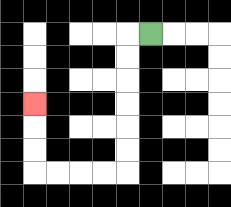{'start': '[6, 1]', 'end': '[1, 4]', 'path_directions': 'L,D,D,D,D,D,D,L,L,L,L,U,U,U', 'path_coordinates': '[[6, 1], [5, 1], [5, 2], [5, 3], [5, 4], [5, 5], [5, 6], [5, 7], [4, 7], [3, 7], [2, 7], [1, 7], [1, 6], [1, 5], [1, 4]]'}